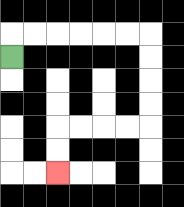{'start': '[0, 2]', 'end': '[2, 7]', 'path_directions': 'U,R,R,R,R,R,R,D,D,D,D,L,L,L,L,D,D', 'path_coordinates': '[[0, 2], [0, 1], [1, 1], [2, 1], [3, 1], [4, 1], [5, 1], [6, 1], [6, 2], [6, 3], [6, 4], [6, 5], [5, 5], [4, 5], [3, 5], [2, 5], [2, 6], [2, 7]]'}